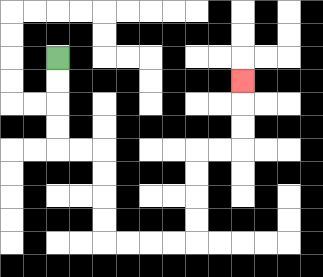{'start': '[2, 2]', 'end': '[10, 3]', 'path_directions': 'D,D,D,D,R,R,D,D,D,D,R,R,R,R,U,U,U,U,R,R,U,U,U', 'path_coordinates': '[[2, 2], [2, 3], [2, 4], [2, 5], [2, 6], [3, 6], [4, 6], [4, 7], [4, 8], [4, 9], [4, 10], [5, 10], [6, 10], [7, 10], [8, 10], [8, 9], [8, 8], [8, 7], [8, 6], [9, 6], [10, 6], [10, 5], [10, 4], [10, 3]]'}